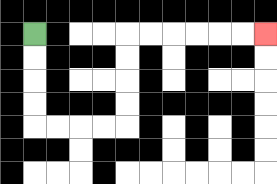{'start': '[1, 1]', 'end': '[11, 1]', 'path_directions': 'D,D,D,D,R,R,R,R,U,U,U,U,R,R,R,R,R,R', 'path_coordinates': '[[1, 1], [1, 2], [1, 3], [1, 4], [1, 5], [2, 5], [3, 5], [4, 5], [5, 5], [5, 4], [5, 3], [5, 2], [5, 1], [6, 1], [7, 1], [8, 1], [9, 1], [10, 1], [11, 1]]'}